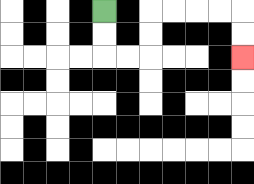{'start': '[4, 0]', 'end': '[10, 2]', 'path_directions': 'D,D,R,R,U,U,R,R,R,R,D,D', 'path_coordinates': '[[4, 0], [4, 1], [4, 2], [5, 2], [6, 2], [6, 1], [6, 0], [7, 0], [8, 0], [9, 0], [10, 0], [10, 1], [10, 2]]'}